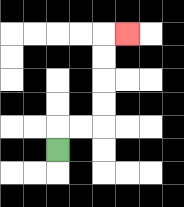{'start': '[2, 6]', 'end': '[5, 1]', 'path_directions': 'U,R,R,U,U,U,U,R', 'path_coordinates': '[[2, 6], [2, 5], [3, 5], [4, 5], [4, 4], [4, 3], [4, 2], [4, 1], [5, 1]]'}